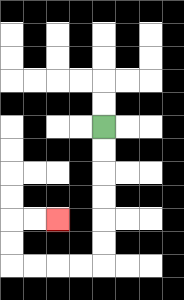{'start': '[4, 5]', 'end': '[2, 9]', 'path_directions': 'D,D,D,D,D,D,L,L,L,L,U,U,R,R', 'path_coordinates': '[[4, 5], [4, 6], [4, 7], [4, 8], [4, 9], [4, 10], [4, 11], [3, 11], [2, 11], [1, 11], [0, 11], [0, 10], [0, 9], [1, 9], [2, 9]]'}